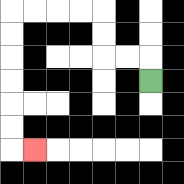{'start': '[6, 3]', 'end': '[1, 6]', 'path_directions': 'U,L,L,U,U,L,L,L,L,D,D,D,D,D,D,R', 'path_coordinates': '[[6, 3], [6, 2], [5, 2], [4, 2], [4, 1], [4, 0], [3, 0], [2, 0], [1, 0], [0, 0], [0, 1], [0, 2], [0, 3], [0, 4], [0, 5], [0, 6], [1, 6]]'}